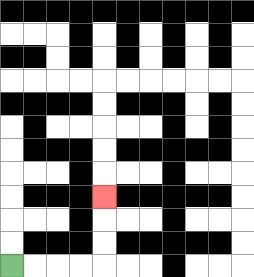{'start': '[0, 11]', 'end': '[4, 8]', 'path_directions': 'R,R,R,R,U,U,U', 'path_coordinates': '[[0, 11], [1, 11], [2, 11], [3, 11], [4, 11], [4, 10], [4, 9], [4, 8]]'}